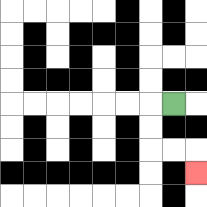{'start': '[7, 4]', 'end': '[8, 7]', 'path_directions': 'L,D,D,R,R,D', 'path_coordinates': '[[7, 4], [6, 4], [6, 5], [6, 6], [7, 6], [8, 6], [8, 7]]'}